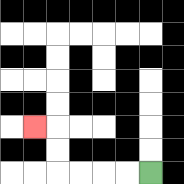{'start': '[6, 7]', 'end': '[1, 5]', 'path_directions': 'L,L,L,L,U,U,L', 'path_coordinates': '[[6, 7], [5, 7], [4, 7], [3, 7], [2, 7], [2, 6], [2, 5], [1, 5]]'}